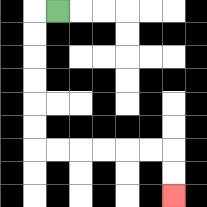{'start': '[2, 0]', 'end': '[7, 8]', 'path_directions': 'L,D,D,D,D,D,D,R,R,R,R,R,R,D,D', 'path_coordinates': '[[2, 0], [1, 0], [1, 1], [1, 2], [1, 3], [1, 4], [1, 5], [1, 6], [2, 6], [3, 6], [4, 6], [5, 6], [6, 6], [7, 6], [7, 7], [7, 8]]'}